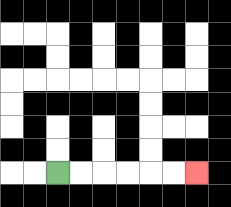{'start': '[2, 7]', 'end': '[8, 7]', 'path_directions': 'R,R,R,R,R,R', 'path_coordinates': '[[2, 7], [3, 7], [4, 7], [5, 7], [6, 7], [7, 7], [8, 7]]'}